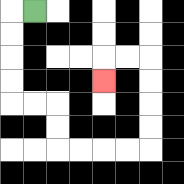{'start': '[1, 0]', 'end': '[4, 3]', 'path_directions': 'L,D,D,D,D,R,R,D,D,R,R,R,R,U,U,U,U,L,L,D', 'path_coordinates': '[[1, 0], [0, 0], [0, 1], [0, 2], [0, 3], [0, 4], [1, 4], [2, 4], [2, 5], [2, 6], [3, 6], [4, 6], [5, 6], [6, 6], [6, 5], [6, 4], [6, 3], [6, 2], [5, 2], [4, 2], [4, 3]]'}